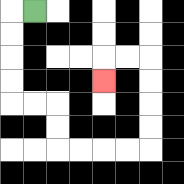{'start': '[1, 0]', 'end': '[4, 3]', 'path_directions': 'L,D,D,D,D,R,R,D,D,R,R,R,R,U,U,U,U,L,L,D', 'path_coordinates': '[[1, 0], [0, 0], [0, 1], [0, 2], [0, 3], [0, 4], [1, 4], [2, 4], [2, 5], [2, 6], [3, 6], [4, 6], [5, 6], [6, 6], [6, 5], [6, 4], [6, 3], [6, 2], [5, 2], [4, 2], [4, 3]]'}